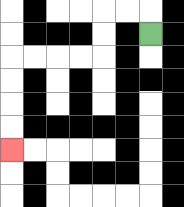{'start': '[6, 1]', 'end': '[0, 6]', 'path_directions': 'U,L,L,D,D,L,L,L,L,D,D,D,D', 'path_coordinates': '[[6, 1], [6, 0], [5, 0], [4, 0], [4, 1], [4, 2], [3, 2], [2, 2], [1, 2], [0, 2], [0, 3], [0, 4], [0, 5], [0, 6]]'}